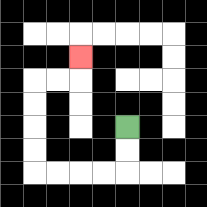{'start': '[5, 5]', 'end': '[3, 2]', 'path_directions': 'D,D,L,L,L,L,U,U,U,U,R,R,U', 'path_coordinates': '[[5, 5], [5, 6], [5, 7], [4, 7], [3, 7], [2, 7], [1, 7], [1, 6], [1, 5], [1, 4], [1, 3], [2, 3], [3, 3], [3, 2]]'}